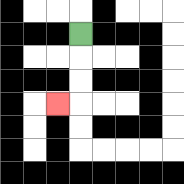{'start': '[3, 1]', 'end': '[2, 4]', 'path_directions': 'D,D,D,L', 'path_coordinates': '[[3, 1], [3, 2], [3, 3], [3, 4], [2, 4]]'}